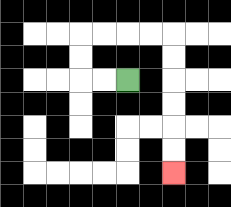{'start': '[5, 3]', 'end': '[7, 7]', 'path_directions': 'L,L,U,U,R,R,R,R,D,D,D,D,D,D', 'path_coordinates': '[[5, 3], [4, 3], [3, 3], [3, 2], [3, 1], [4, 1], [5, 1], [6, 1], [7, 1], [7, 2], [7, 3], [7, 4], [7, 5], [7, 6], [7, 7]]'}